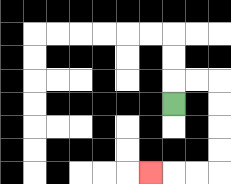{'start': '[7, 4]', 'end': '[6, 7]', 'path_directions': 'U,R,R,D,D,D,D,L,L,L', 'path_coordinates': '[[7, 4], [7, 3], [8, 3], [9, 3], [9, 4], [9, 5], [9, 6], [9, 7], [8, 7], [7, 7], [6, 7]]'}